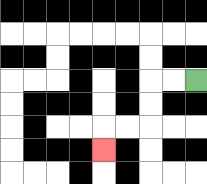{'start': '[8, 3]', 'end': '[4, 6]', 'path_directions': 'L,L,D,D,L,L,D', 'path_coordinates': '[[8, 3], [7, 3], [6, 3], [6, 4], [6, 5], [5, 5], [4, 5], [4, 6]]'}